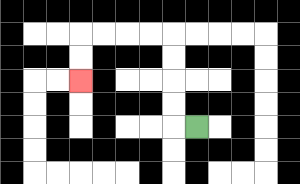{'start': '[8, 5]', 'end': '[3, 3]', 'path_directions': 'L,U,U,U,U,L,L,L,L,D,D', 'path_coordinates': '[[8, 5], [7, 5], [7, 4], [7, 3], [7, 2], [7, 1], [6, 1], [5, 1], [4, 1], [3, 1], [3, 2], [3, 3]]'}